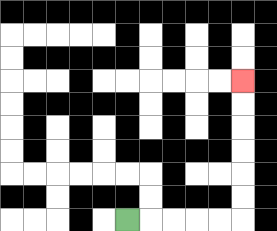{'start': '[5, 9]', 'end': '[10, 3]', 'path_directions': 'R,R,R,R,R,U,U,U,U,U,U', 'path_coordinates': '[[5, 9], [6, 9], [7, 9], [8, 9], [9, 9], [10, 9], [10, 8], [10, 7], [10, 6], [10, 5], [10, 4], [10, 3]]'}